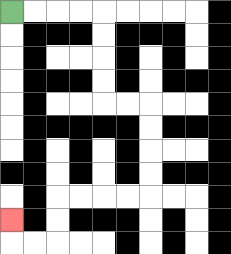{'start': '[0, 0]', 'end': '[0, 9]', 'path_directions': 'R,R,R,R,D,D,D,D,R,R,D,D,D,D,L,L,L,L,D,D,L,L,U', 'path_coordinates': '[[0, 0], [1, 0], [2, 0], [3, 0], [4, 0], [4, 1], [4, 2], [4, 3], [4, 4], [5, 4], [6, 4], [6, 5], [6, 6], [6, 7], [6, 8], [5, 8], [4, 8], [3, 8], [2, 8], [2, 9], [2, 10], [1, 10], [0, 10], [0, 9]]'}